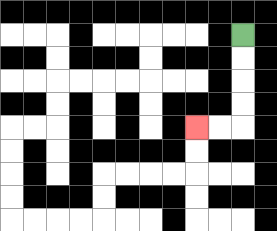{'start': '[10, 1]', 'end': '[8, 5]', 'path_directions': 'D,D,D,D,L,L', 'path_coordinates': '[[10, 1], [10, 2], [10, 3], [10, 4], [10, 5], [9, 5], [8, 5]]'}